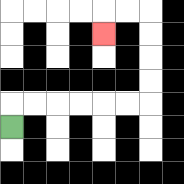{'start': '[0, 5]', 'end': '[4, 1]', 'path_directions': 'U,R,R,R,R,R,R,U,U,U,U,L,L,D', 'path_coordinates': '[[0, 5], [0, 4], [1, 4], [2, 4], [3, 4], [4, 4], [5, 4], [6, 4], [6, 3], [6, 2], [6, 1], [6, 0], [5, 0], [4, 0], [4, 1]]'}